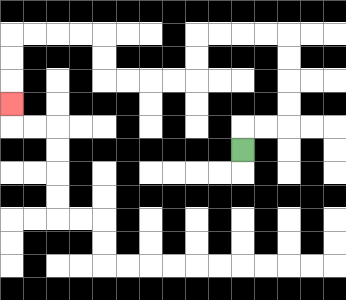{'start': '[10, 6]', 'end': '[0, 4]', 'path_directions': 'U,R,R,U,U,U,U,L,L,L,L,D,D,L,L,L,L,U,U,L,L,L,L,D,D,D', 'path_coordinates': '[[10, 6], [10, 5], [11, 5], [12, 5], [12, 4], [12, 3], [12, 2], [12, 1], [11, 1], [10, 1], [9, 1], [8, 1], [8, 2], [8, 3], [7, 3], [6, 3], [5, 3], [4, 3], [4, 2], [4, 1], [3, 1], [2, 1], [1, 1], [0, 1], [0, 2], [0, 3], [0, 4]]'}